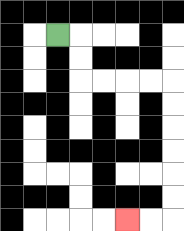{'start': '[2, 1]', 'end': '[5, 9]', 'path_directions': 'R,D,D,R,R,R,R,D,D,D,D,D,D,L,L', 'path_coordinates': '[[2, 1], [3, 1], [3, 2], [3, 3], [4, 3], [5, 3], [6, 3], [7, 3], [7, 4], [7, 5], [7, 6], [7, 7], [7, 8], [7, 9], [6, 9], [5, 9]]'}